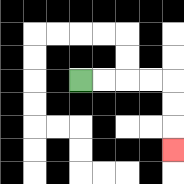{'start': '[3, 3]', 'end': '[7, 6]', 'path_directions': 'R,R,R,R,D,D,D', 'path_coordinates': '[[3, 3], [4, 3], [5, 3], [6, 3], [7, 3], [7, 4], [7, 5], [7, 6]]'}